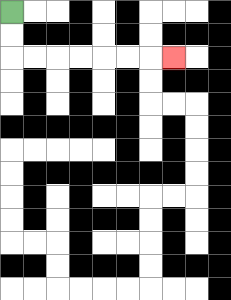{'start': '[0, 0]', 'end': '[7, 2]', 'path_directions': 'D,D,R,R,R,R,R,R,R', 'path_coordinates': '[[0, 0], [0, 1], [0, 2], [1, 2], [2, 2], [3, 2], [4, 2], [5, 2], [6, 2], [7, 2]]'}